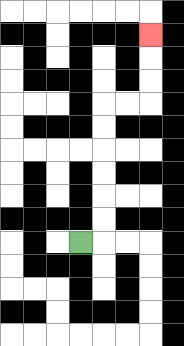{'start': '[3, 10]', 'end': '[6, 1]', 'path_directions': 'R,U,U,U,U,U,U,R,R,U,U,U', 'path_coordinates': '[[3, 10], [4, 10], [4, 9], [4, 8], [4, 7], [4, 6], [4, 5], [4, 4], [5, 4], [6, 4], [6, 3], [6, 2], [6, 1]]'}